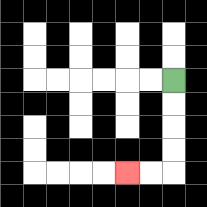{'start': '[7, 3]', 'end': '[5, 7]', 'path_directions': 'D,D,D,D,L,L', 'path_coordinates': '[[7, 3], [7, 4], [7, 5], [7, 6], [7, 7], [6, 7], [5, 7]]'}